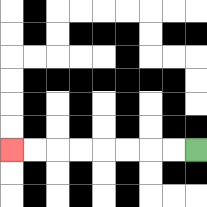{'start': '[8, 6]', 'end': '[0, 6]', 'path_directions': 'L,L,L,L,L,L,L,L', 'path_coordinates': '[[8, 6], [7, 6], [6, 6], [5, 6], [4, 6], [3, 6], [2, 6], [1, 6], [0, 6]]'}